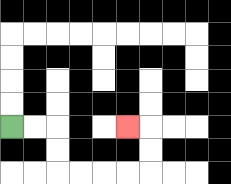{'start': '[0, 5]', 'end': '[5, 5]', 'path_directions': 'R,R,D,D,R,R,R,R,U,U,L', 'path_coordinates': '[[0, 5], [1, 5], [2, 5], [2, 6], [2, 7], [3, 7], [4, 7], [5, 7], [6, 7], [6, 6], [6, 5], [5, 5]]'}